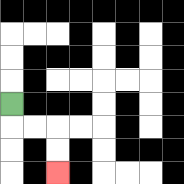{'start': '[0, 4]', 'end': '[2, 7]', 'path_directions': 'D,R,R,D,D', 'path_coordinates': '[[0, 4], [0, 5], [1, 5], [2, 5], [2, 6], [2, 7]]'}